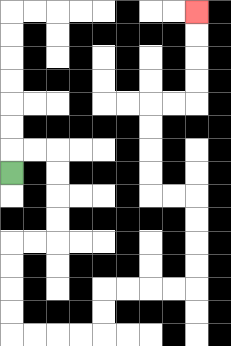{'start': '[0, 7]', 'end': '[8, 0]', 'path_directions': 'U,R,R,D,D,D,D,L,L,D,D,D,D,R,R,R,R,U,U,R,R,R,R,U,U,U,U,L,L,U,U,U,U,R,R,U,U,U,U', 'path_coordinates': '[[0, 7], [0, 6], [1, 6], [2, 6], [2, 7], [2, 8], [2, 9], [2, 10], [1, 10], [0, 10], [0, 11], [0, 12], [0, 13], [0, 14], [1, 14], [2, 14], [3, 14], [4, 14], [4, 13], [4, 12], [5, 12], [6, 12], [7, 12], [8, 12], [8, 11], [8, 10], [8, 9], [8, 8], [7, 8], [6, 8], [6, 7], [6, 6], [6, 5], [6, 4], [7, 4], [8, 4], [8, 3], [8, 2], [8, 1], [8, 0]]'}